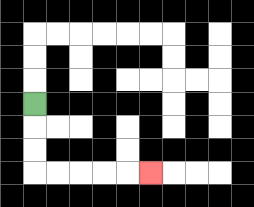{'start': '[1, 4]', 'end': '[6, 7]', 'path_directions': 'D,D,D,R,R,R,R,R', 'path_coordinates': '[[1, 4], [1, 5], [1, 6], [1, 7], [2, 7], [3, 7], [4, 7], [5, 7], [6, 7]]'}